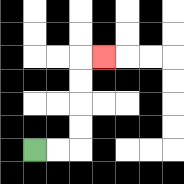{'start': '[1, 6]', 'end': '[4, 2]', 'path_directions': 'R,R,U,U,U,U,R', 'path_coordinates': '[[1, 6], [2, 6], [3, 6], [3, 5], [3, 4], [3, 3], [3, 2], [4, 2]]'}